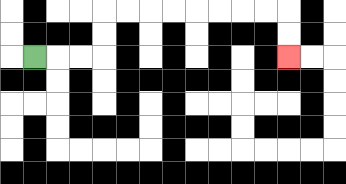{'start': '[1, 2]', 'end': '[12, 2]', 'path_directions': 'R,R,R,U,U,R,R,R,R,R,R,R,R,D,D', 'path_coordinates': '[[1, 2], [2, 2], [3, 2], [4, 2], [4, 1], [4, 0], [5, 0], [6, 0], [7, 0], [8, 0], [9, 0], [10, 0], [11, 0], [12, 0], [12, 1], [12, 2]]'}